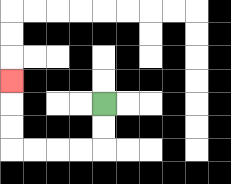{'start': '[4, 4]', 'end': '[0, 3]', 'path_directions': 'D,D,L,L,L,L,U,U,U', 'path_coordinates': '[[4, 4], [4, 5], [4, 6], [3, 6], [2, 6], [1, 6], [0, 6], [0, 5], [0, 4], [0, 3]]'}